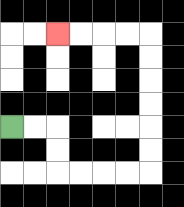{'start': '[0, 5]', 'end': '[2, 1]', 'path_directions': 'R,R,D,D,R,R,R,R,U,U,U,U,U,U,L,L,L,L', 'path_coordinates': '[[0, 5], [1, 5], [2, 5], [2, 6], [2, 7], [3, 7], [4, 7], [5, 7], [6, 7], [6, 6], [6, 5], [6, 4], [6, 3], [6, 2], [6, 1], [5, 1], [4, 1], [3, 1], [2, 1]]'}